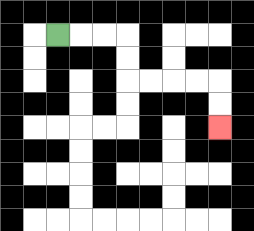{'start': '[2, 1]', 'end': '[9, 5]', 'path_directions': 'R,R,R,D,D,R,R,R,R,D,D', 'path_coordinates': '[[2, 1], [3, 1], [4, 1], [5, 1], [5, 2], [5, 3], [6, 3], [7, 3], [8, 3], [9, 3], [9, 4], [9, 5]]'}